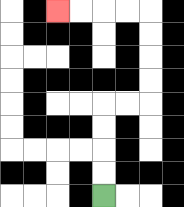{'start': '[4, 8]', 'end': '[2, 0]', 'path_directions': 'U,U,U,U,R,R,U,U,U,U,L,L,L,L', 'path_coordinates': '[[4, 8], [4, 7], [4, 6], [4, 5], [4, 4], [5, 4], [6, 4], [6, 3], [6, 2], [6, 1], [6, 0], [5, 0], [4, 0], [3, 0], [2, 0]]'}